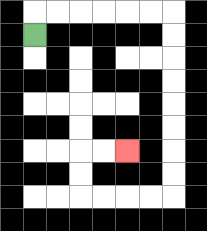{'start': '[1, 1]', 'end': '[5, 6]', 'path_directions': 'U,R,R,R,R,R,R,D,D,D,D,D,D,D,D,L,L,L,L,U,U,R,R', 'path_coordinates': '[[1, 1], [1, 0], [2, 0], [3, 0], [4, 0], [5, 0], [6, 0], [7, 0], [7, 1], [7, 2], [7, 3], [7, 4], [7, 5], [7, 6], [7, 7], [7, 8], [6, 8], [5, 8], [4, 8], [3, 8], [3, 7], [3, 6], [4, 6], [5, 6]]'}